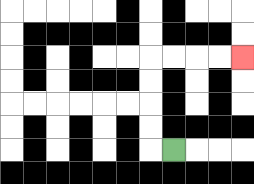{'start': '[7, 6]', 'end': '[10, 2]', 'path_directions': 'L,U,U,U,U,R,R,R,R', 'path_coordinates': '[[7, 6], [6, 6], [6, 5], [6, 4], [6, 3], [6, 2], [7, 2], [8, 2], [9, 2], [10, 2]]'}